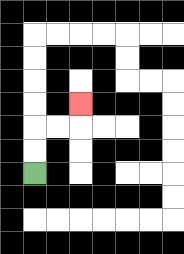{'start': '[1, 7]', 'end': '[3, 4]', 'path_directions': 'U,U,R,R,U', 'path_coordinates': '[[1, 7], [1, 6], [1, 5], [2, 5], [3, 5], [3, 4]]'}